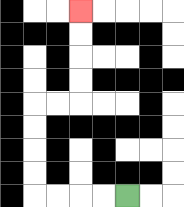{'start': '[5, 8]', 'end': '[3, 0]', 'path_directions': 'L,L,L,L,U,U,U,U,R,R,U,U,U,U', 'path_coordinates': '[[5, 8], [4, 8], [3, 8], [2, 8], [1, 8], [1, 7], [1, 6], [1, 5], [1, 4], [2, 4], [3, 4], [3, 3], [3, 2], [3, 1], [3, 0]]'}